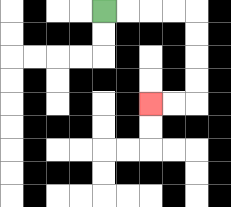{'start': '[4, 0]', 'end': '[6, 4]', 'path_directions': 'R,R,R,R,D,D,D,D,L,L', 'path_coordinates': '[[4, 0], [5, 0], [6, 0], [7, 0], [8, 0], [8, 1], [8, 2], [8, 3], [8, 4], [7, 4], [6, 4]]'}